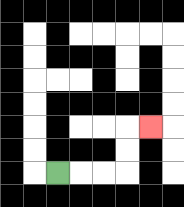{'start': '[2, 7]', 'end': '[6, 5]', 'path_directions': 'R,R,R,U,U,R', 'path_coordinates': '[[2, 7], [3, 7], [4, 7], [5, 7], [5, 6], [5, 5], [6, 5]]'}